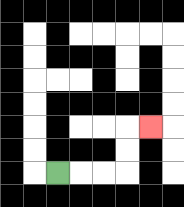{'start': '[2, 7]', 'end': '[6, 5]', 'path_directions': 'R,R,R,U,U,R', 'path_coordinates': '[[2, 7], [3, 7], [4, 7], [5, 7], [5, 6], [5, 5], [6, 5]]'}